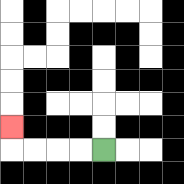{'start': '[4, 6]', 'end': '[0, 5]', 'path_directions': 'L,L,L,L,U', 'path_coordinates': '[[4, 6], [3, 6], [2, 6], [1, 6], [0, 6], [0, 5]]'}